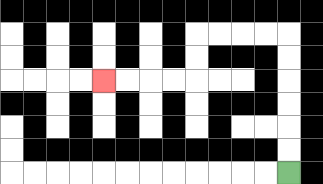{'start': '[12, 7]', 'end': '[4, 3]', 'path_directions': 'U,U,U,U,U,U,L,L,L,L,D,D,L,L,L,L', 'path_coordinates': '[[12, 7], [12, 6], [12, 5], [12, 4], [12, 3], [12, 2], [12, 1], [11, 1], [10, 1], [9, 1], [8, 1], [8, 2], [8, 3], [7, 3], [6, 3], [5, 3], [4, 3]]'}